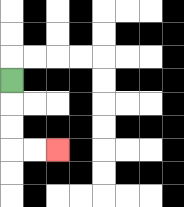{'start': '[0, 3]', 'end': '[2, 6]', 'path_directions': 'D,D,D,R,R', 'path_coordinates': '[[0, 3], [0, 4], [0, 5], [0, 6], [1, 6], [2, 6]]'}